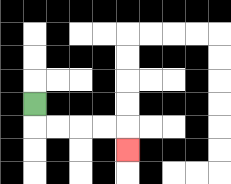{'start': '[1, 4]', 'end': '[5, 6]', 'path_directions': 'D,R,R,R,R,D', 'path_coordinates': '[[1, 4], [1, 5], [2, 5], [3, 5], [4, 5], [5, 5], [5, 6]]'}